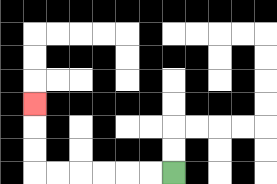{'start': '[7, 7]', 'end': '[1, 4]', 'path_directions': 'L,L,L,L,L,L,U,U,U', 'path_coordinates': '[[7, 7], [6, 7], [5, 7], [4, 7], [3, 7], [2, 7], [1, 7], [1, 6], [1, 5], [1, 4]]'}